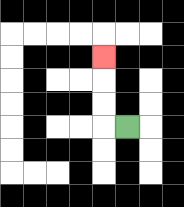{'start': '[5, 5]', 'end': '[4, 2]', 'path_directions': 'L,U,U,U', 'path_coordinates': '[[5, 5], [4, 5], [4, 4], [4, 3], [4, 2]]'}